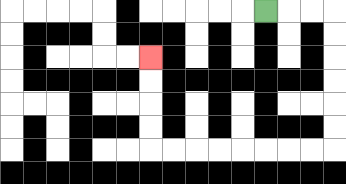{'start': '[11, 0]', 'end': '[6, 2]', 'path_directions': 'R,R,R,D,D,D,D,D,D,L,L,L,L,L,L,L,L,U,U,U,U', 'path_coordinates': '[[11, 0], [12, 0], [13, 0], [14, 0], [14, 1], [14, 2], [14, 3], [14, 4], [14, 5], [14, 6], [13, 6], [12, 6], [11, 6], [10, 6], [9, 6], [8, 6], [7, 6], [6, 6], [6, 5], [6, 4], [6, 3], [6, 2]]'}